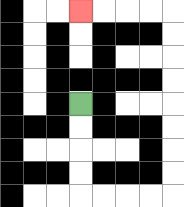{'start': '[3, 4]', 'end': '[3, 0]', 'path_directions': 'D,D,D,D,R,R,R,R,U,U,U,U,U,U,U,U,L,L,L,L', 'path_coordinates': '[[3, 4], [3, 5], [3, 6], [3, 7], [3, 8], [4, 8], [5, 8], [6, 8], [7, 8], [7, 7], [7, 6], [7, 5], [7, 4], [7, 3], [7, 2], [7, 1], [7, 0], [6, 0], [5, 0], [4, 0], [3, 0]]'}